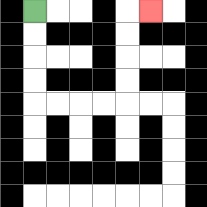{'start': '[1, 0]', 'end': '[6, 0]', 'path_directions': 'D,D,D,D,R,R,R,R,U,U,U,U,R', 'path_coordinates': '[[1, 0], [1, 1], [1, 2], [1, 3], [1, 4], [2, 4], [3, 4], [4, 4], [5, 4], [5, 3], [5, 2], [5, 1], [5, 0], [6, 0]]'}